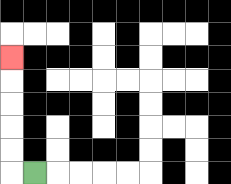{'start': '[1, 7]', 'end': '[0, 2]', 'path_directions': 'L,U,U,U,U,U', 'path_coordinates': '[[1, 7], [0, 7], [0, 6], [0, 5], [0, 4], [0, 3], [0, 2]]'}